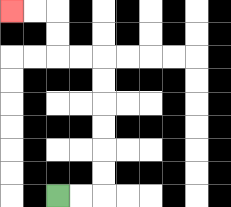{'start': '[2, 8]', 'end': '[0, 0]', 'path_directions': 'R,R,U,U,U,U,U,U,L,L,U,U,L,L', 'path_coordinates': '[[2, 8], [3, 8], [4, 8], [4, 7], [4, 6], [4, 5], [4, 4], [4, 3], [4, 2], [3, 2], [2, 2], [2, 1], [2, 0], [1, 0], [0, 0]]'}